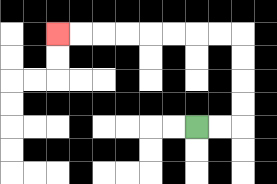{'start': '[8, 5]', 'end': '[2, 1]', 'path_directions': 'R,R,U,U,U,U,L,L,L,L,L,L,L,L', 'path_coordinates': '[[8, 5], [9, 5], [10, 5], [10, 4], [10, 3], [10, 2], [10, 1], [9, 1], [8, 1], [7, 1], [6, 1], [5, 1], [4, 1], [3, 1], [2, 1]]'}